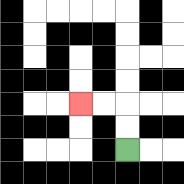{'start': '[5, 6]', 'end': '[3, 4]', 'path_directions': 'U,U,L,L', 'path_coordinates': '[[5, 6], [5, 5], [5, 4], [4, 4], [3, 4]]'}